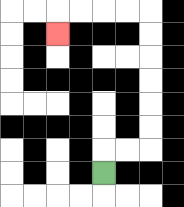{'start': '[4, 7]', 'end': '[2, 1]', 'path_directions': 'U,R,R,U,U,U,U,U,U,L,L,L,L,D', 'path_coordinates': '[[4, 7], [4, 6], [5, 6], [6, 6], [6, 5], [6, 4], [6, 3], [6, 2], [6, 1], [6, 0], [5, 0], [4, 0], [3, 0], [2, 0], [2, 1]]'}